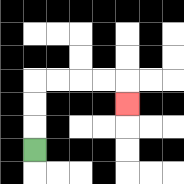{'start': '[1, 6]', 'end': '[5, 4]', 'path_directions': 'U,U,U,R,R,R,R,D', 'path_coordinates': '[[1, 6], [1, 5], [1, 4], [1, 3], [2, 3], [3, 3], [4, 3], [5, 3], [5, 4]]'}